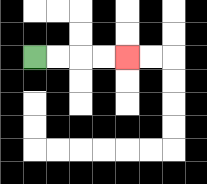{'start': '[1, 2]', 'end': '[5, 2]', 'path_directions': 'R,R,R,R', 'path_coordinates': '[[1, 2], [2, 2], [3, 2], [4, 2], [5, 2]]'}